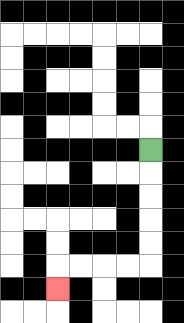{'start': '[6, 6]', 'end': '[2, 12]', 'path_directions': 'D,D,D,D,D,L,L,L,L,D', 'path_coordinates': '[[6, 6], [6, 7], [6, 8], [6, 9], [6, 10], [6, 11], [5, 11], [4, 11], [3, 11], [2, 11], [2, 12]]'}